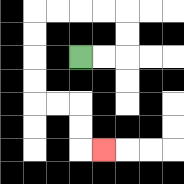{'start': '[3, 2]', 'end': '[4, 6]', 'path_directions': 'R,R,U,U,L,L,L,L,D,D,D,D,R,R,D,D,R', 'path_coordinates': '[[3, 2], [4, 2], [5, 2], [5, 1], [5, 0], [4, 0], [3, 0], [2, 0], [1, 0], [1, 1], [1, 2], [1, 3], [1, 4], [2, 4], [3, 4], [3, 5], [3, 6], [4, 6]]'}